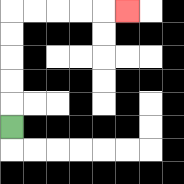{'start': '[0, 5]', 'end': '[5, 0]', 'path_directions': 'U,U,U,U,U,R,R,R,R,R', 'path_coordinates': '[[0, 5], [0, 4], [0, 3], [0, 2], [0, 1], [0, 0], [1, 0], [2, 0], [3, 0], [4, 0], [5, 0]]'}